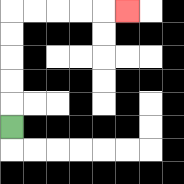{'start': '[0, 5]', 'end': '[5, 0]', 'path_directions': 'U,U,U,U,U,R,R,R,R,R', 'path_coordinates': '[[0, 5], [0, 4], [0, 3], [0, 2], [0, 1], [0, 0], [1, 0], [2, 0], [3, 0], [4, 0], [5, 0]]'}